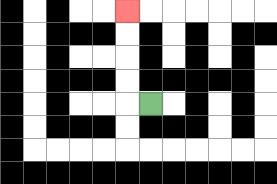{'start': '[6, 4]', 'end': '[5, 0]', 'path_directions': 'L,U,U,U,U', 'path_coordinates': '[[6, 4], [5, 4], [5, 3], [5, 2], [5, 1], [5, 0]]'}